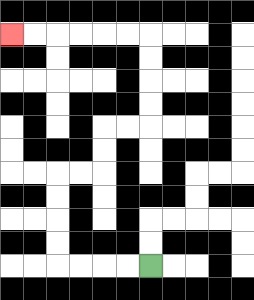{'start': '[6, 11]', 'end': '[0, 1]', 'path_directions': 'L,L,L,L,U,U,U,U,R,R,U,U,R,R,U,U,U,U,L,L,L,L,L,L', 'path_coordinates': '[[6, 11], [5, 11], [4, 11], [3, 11], [2, 11], [2, 10], [2, 9], [2, 8], [2, 7], [3, 7], [4, 7], [4, 6], [4, 5], [5, 5], [6, 5], [6, 4], [6, 3], [6, 2], [6, 1], [5, 1], [4, 1], [3, 1], [2, 1], [1, 1], [0, 1]]'}